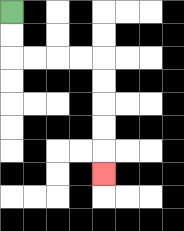{'start': '[0, 0]', 'end': '[4, 7]', 'path_directions': 'D,D,R,R,R,R,D,D,D,D,D', 'path_coordinates': '[[0, 0], [0, 1], [0, 2], [1, 2], [2, 2], [3, 2], [4, 2], [4, 3], [4, 4], [4, 5], [4, 6], [4, 7]]'}